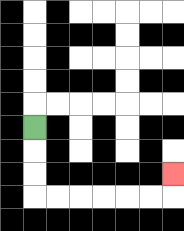{'start': '[1, 5]', 'end': '[7, 7]', 'path_directions': 'D,D,D,R,R,R,R,R,R,U', 'path_coordinates': '[[1, 5], [1, 6], [1, 7], [1, 8], [2, 8], [3, 8], [4, 8], [5, 8], [6, 8], [7, 8], [7, 7]]'}